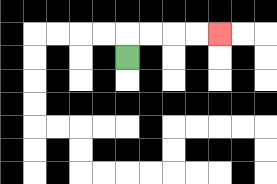{'start': '[5, 2]', 'end': '[9, 1]', 'path_directions': 'U,R,R,R,R', 'path_coordinates': '[[5, 2], [5, 1], [6, 1], [7, 1], [8, 1], [9, 1]]'}